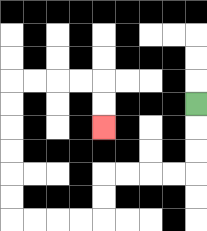{'start': '[8, 4]', 'end': '[4, 5]', 'path_directions': 'D,D,D,L,L,L,L,D,D,L,L,L,L,U,U,U,U,U,U,R,R,R,R,D,D', 'path_coordinates': '[[8, 4], [8, 5], [8, 6], [8, 7], [7, 7], [6, 7], [5, 7], [4, 7], [4, 8], [4, 9], [3, 9], [2, 9], [1, 9], [0, 9], [0, 8], [0, 7], [0, 6], [0, 5], [0, 4], [0, 3], [1, 3], [2, 3], [3, 3], [4, 3], [4, 4], [4, 5]]'}